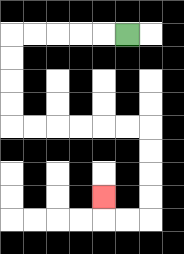{'start': '[5, 1]', 'end': '[4, 8]', 'path_directions': 'L,L,L,L,L,D,D,D,D,R,R,R,R,R,R,D,D,D,D,L,L,U', 'path_coordinates': '[[5, 1], [4, 1], [3, 1], [2, 1], [1, 1], [0, 1], [0, 2], [0, 3], [0, 4], [0, 5], [1, 5], [2, 5], [3, 5], [4, 5], [5, 5], [6, 5], [6, 6], [6, 7], [6, 8], [6, 9], [5, 9], [4, 9], [4, 8]]'}